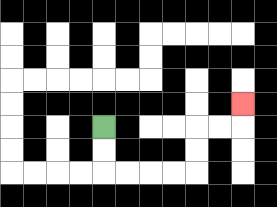{'start': '[4, 5]', 'end': '[10, 4]', 'path_directions': 'D,D,R,R,R,R,U,U,R,R,U', 'path_coordinates': '[[4, 5], [4, 6], [4, 7], [5, 7], [6, 7], [7, 7], [8, 7], [8, 6], [8, 5], [9, 5], [10, 5], [10, 4]]'}